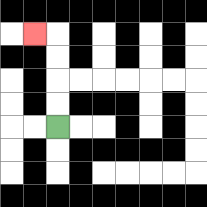{'start': '[2, 5]', 'end': '[1, 1]', 'path_directions': 'U,U,U,U,L', 'path_coordinates': '[[2, 5], [2, 4], [2, 3], [2, 2], [2, 1], [1, 1]]'}